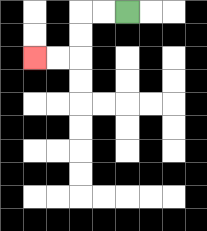{'start': '[5, 0]', 'end': '[1, 2]', 'path_directions': 'L,L,D,D,L,L', 'path_coordinates': '[[5, 0], [4, 0], [3, 0], [3, 1], [3, 2], [2, 2], [1, 2]]'}